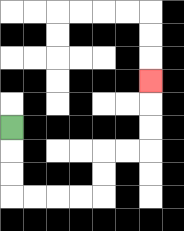{'start': '[0, 5]', 'end': '[6, 3]', 'path_directions': 'D,D,D,R,R,R,R,U,U,R,R,U,U,U', 'path_coordinates': '[[0, 5], [0, 6], [0, 7], [0, 8], [1, 8], [2, 8], [3, 8], [4, 8], [4, 7], [4, 6], [5, 6], [6, 6], [6, 5], [6, 4], [6, 3]]'}